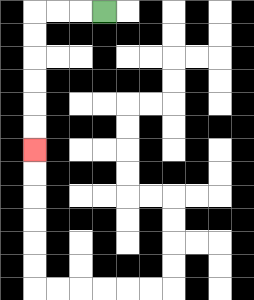{'start': '[4, 0]', 'end': '[1, 6]', 'path_directions': 'L,L,L,D,D,D,D,D,D', 'path_coordinates': '[[4, 0], [3, 0], [2, 0], [1, 0], [1, 1], [1, 2], [1, 3], [1, 4], [1, 5], [1, 6]]'}